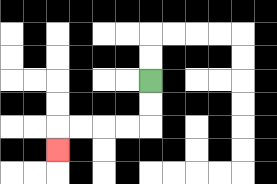{'start': '[6, 3]', 'end': '[2, 6]', 'path_directions': 'D,D,L,L,L,L,D', 'path_coordinates': '[[6, 3], [6, 4], [6, 5], [5, 5], [4, 5], [3, 5], [2, 5], [2, 6]]'}